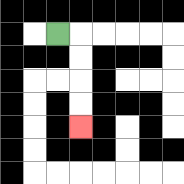{'start': '[2, 1]', 'end': '[3, 5]', 'path_directions': 'R,D,D,D,D', 'path_coordinates': '[[2, 1], [3, 1], [3, 2], [3, 3], [3, 4], [3, 5]]'}